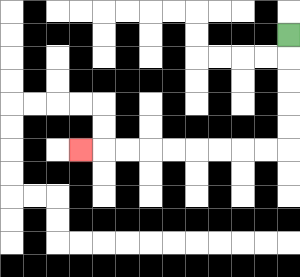{'start': '[12, 1]', 'end': '[3, 6]', 'path_directions': 'D,D,D,D,D,L,L,L,L,L,L,L,L,L', 'path_coordinates': '[[12, 1], [12, 2], [12, 3], [12, 4], [12, 5], [12, 6], [11, 6], [10, 6], [9, 6], [8, 6], [7, 6], [6, 6], [5, 6], [4, 6], [3, 6]]'}